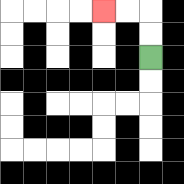{'start': '[6, 2]', 'end': '[4, 0]', 'path_directions': 'U,U,L,L', 'path_coordinates': '[[6, 2], [6, 1], [6, 0], [5, 0], [4, 0]]'}